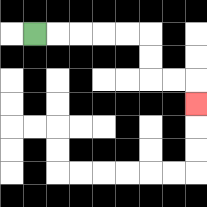{'start': '[1, 1]', 'end': '[8, 4]', 'path_directions': 'R,R,R,R,R,D,D,R,R,D', 'path_coordinates': '[[1, 1], [2, 1], [3, 1], [4, 1], [5, 1], [6, 1], [6, 2], [6, 3], [7, 3], [8, 3], [8, 4]]'}